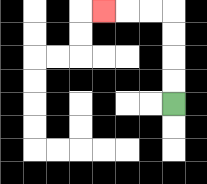{'start': '[7, 4]', 'end': '[4, 0]', 'path_directions': 'U,U,U,U,L,L,L', 'path_coordinates': '[[7, 4], [7, 3], [7, 2], [7, 1], [7, 0], [6, 0], [5, 0], [4, 0]]'}